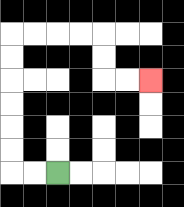{'start': '[2, 7]', 'end': '[6, 3]', 'path_directions': 'L,L,U,U,U,U,U,U,R,R,R,R,D,D,R,R', 'path_coordinates': '[[2, 7], [1, 7], [0, 7], [0, 6], [0, 5], [0, 4], [0, 3], [0, 2], [0, 1], [1, 1], [2, 1], [3, 1], [4, 1], [4, 2], [4, 3], [5, 3], [6, 3]]'}